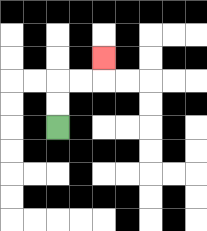{'start': '[2, 5]', 'end': '[4, 2]', 'path_directions': 'U,U,R,R,U', 'path_coordinates': '[[2, 5], [2, 4], [2, 3], [3, 3], [4, 3], [4, 2]]'}